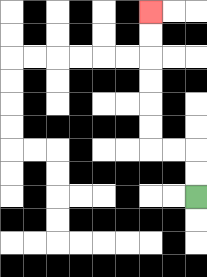{'start': '[8, 8]', 'end': '[6, 0]', 'path_directions': 'U,U,L,L,U,U,U,U,U,U', 'path_coordinates': '[[8, 8], [8, 7], [8, 6], [7, 6], [6, 6], [6, 5], [6, 4], [6, 3], [6, 2], [6, 1], [6, 0]]'}